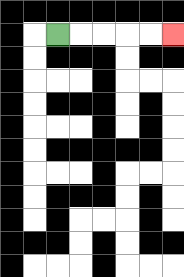{'start': '[2, 1]', 'end': '[7, 1]', 'path_directions': 'R,R,R,R,R', 'path_coordinates': '[[2, 1], [3, 1], [4, 1], [5, 1], [6, 1], [7, 1]]'}